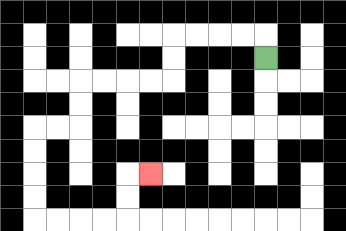{'start': '[11, 2]', 'end': '[6, 7]', 'path_directions': 'U,L,L,L,L,D,D,L,L,L,L,D,D,L,L,D,D,D,D,R,R,R,R,U,U,R', 'path_coordinates': '[[11, 2], [11, 1], [10, 1], [9, 1], [8, 1], [7, 1], [7, 2], [7, 3], [6, 3], [5, 3], [4, 3], [3, 3], [3, 4], [3, 5], [2, 5], [1, 5], [1, 6], [1, 7], [1, 8], [1, 9], [2, 9], [3, 9], [4, 9], [5, 9], [5, 8], [5, 7], [6, 7]]'}